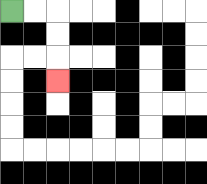{'start': '[0, 0]', 'end': '[2, 3]', 'path_directions': 'R,R,D,D,D', 'path_coordinates': '[[0, 0], [1, 0], [2, 0], [2, 1], [2, 2], [2, 3]]'}